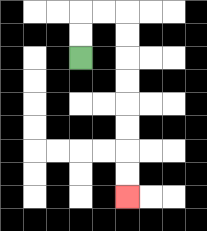{'start': '[3, 2]', 'end': '[5, 8]', 'path_directions': 'U,U,R,R,D,D,D,D,D,D,D,D', 'path_coordinates': '[[3, 2], [3, 1], [3, 0], [4, 0], [5, 0], [5, 1], [5, 2], [5, 3], [5, 4], [5, 5], [5, 6], [5, 7], [5, 8]]'}